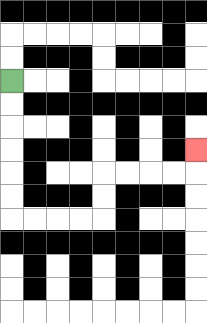{'start': '[0, 3]', 'end': '[8, 6]', 'path_directions': 'D,D,D,D,D,D,R,R,R,R,U,U,R,R,R,R,U', 'path_coordinates': '[[0, 3], [0, 4], [0, 5], [0, 6], [0, 7], [0, 8], [0, 9], [1, 9], [2, 9], [3, 9], [4, 9], [4, 8], [4, 7], [5, 7], [6, 7], [7, 7], [8, 7], [8, 6]]'}